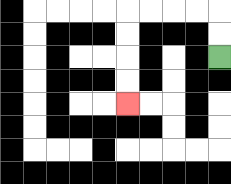{'start': '[9, 2]', 'end': '[5, 4]', 'path_directions': 'U,U,L,L,L,L,D,D,D,D', 'path_coordinates': '[[9, 2], [9, 1], [9, 0], [8, 0], [7, 0], [6, 0], [5, 0], [5, 1], [5, 2], [5, 3], [5, 4]]'}